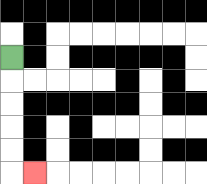{'start': '[0, 2]', 'end': '[1, 7]', 'path_directions': 'D,D,D,D,D,R', 'path_coordinates': '[[0, 2], [0, 3], [0, 4], [0, 5], [0, 6], [0, 7], [1, 7]]'}